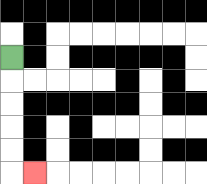{'start': '[0, 2]', 'end': '[1, 7]', 'path_directions': 'D,D,D,D,D,R', 'path_coordinates': '[[0, 2], [0, 3], [0, 4], [0, 5], [0, 6], [0, 7], [1, 7]]'}